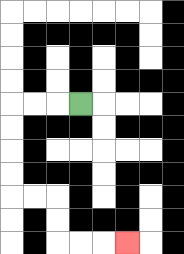{'start': '[3, 4]', 'end': '[5, 10]', 'path_directions': 'L,L,L,D,D,D,D,R,R,D,D,R,R,R', 'path_coordinates': '[[3, 4], [2, 4], [1, 4], [0, 4], [0, 5], [0, 6], [0, 7], [0, 8], [1, 8], [2, 8], [2, 9], [2, 10], [3, 10], [4, 10], [5, 10]]'}